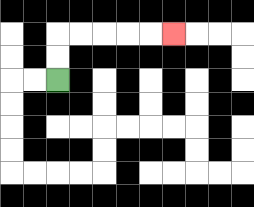{'start': '[2, 3]', 'end': '[7, 1]', 'path_directions': 'U,U,R,R,R,R,R', 'path_coordinates': '[[2, 3], [2, 2], [2, 1], [3, 1], [4, 1], [5, 1], [6, 1], [7, 1]]'}